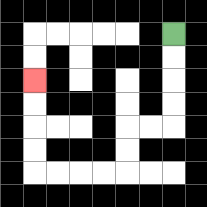{'start': '[7, 1]', 'end': '[1, 3]', 'path_directions': 'D,D,D,D,L,L,D,D,L,L,L,L,U,U,U,U', 'path_coordinates': '[[7, 1], [7, 2], [7, 3], [7, 4], [7, 5], [6, 5], [5, 5], [5, 6], [5, 7], [4, 7], [3, 7], [2, 7], [1, 7], [1, 6], [1, 5], [1, 4], [1, 3]]'}